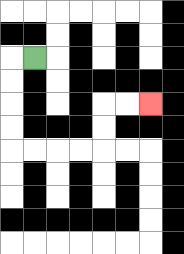{'start': '[1, 2]', 'end': '[6, 4]', 'path_directions': 'L,D,D,D,D,R,R,R,R,U,U,R,R', 'path_coordinates': '[[1, 2], [0, 2], [0, 3], [0, 4], [0, 5], [0, 6], [1, 6], [2, 6], [3, 6], [4, 6], [4, 5], [4, 4], [5, 4], [6, 4]]'}